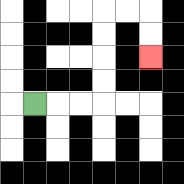{'start': '[1, 4]', 'end': '[6, 2]', 'path_directions': 'R,R,R,U,U,U,U,R,R,D,D', 'path_coordinates': '[[1, 4], [2, 4], [3, 4], [4, 4], [4, 3], [4, 2], [4, 1], [4, 0], [5, 0], [6, 0], [6, 1], [6, 2]]'}